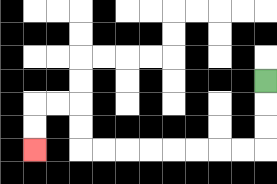{'start': '[11, 3]', 'end': '[1, 6]', 'path_directions': 'D,D,D,L,L,L,L,L,L,L,L,U,U,L,L,D,D', 'path_coordinates': '[[11, 3], [11, 4], [11, 5], [11, 6], [10, 6], [9, 6], [8, 6], [7, 6], [6, 6], [5, 6], [4, 6], [3, 6], [3, 5], [3, 4], [2, 4], [1, 4], [1, 5], [1, 6]]'}